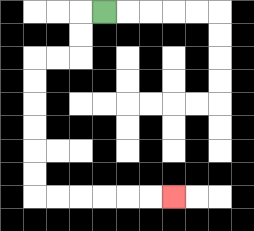{'start': '[4, 0]', 'end': '[7, 8]', 'path_directions': 'L,D,D,L,L,D,D,D,D,D,D,R,R,R,R,R,R', 'path_coordinates': '[[4, 0], [3, 0], [3, 1], [3, 2], [2, 2], [1, 2], [1, 3], [1, 4], [1, 5], [1, 6], [1, 7], [1, 8], [2, 8], [3, 8], [4, 8], [5, 8], [6, 8], [7, 8]]'}